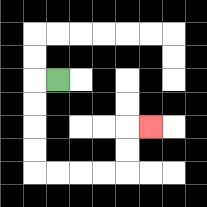{'start': '[2, 3]', 'end': '[6, 5]', 'path_directions': 'L,D,D,D,D,R,R,R,R,U,U,R', 'path_coordinates': '[[2, 3], [1, 3], [1, 4], [1, 5], [1, 6], [1, 7], [2, 7], [3, 7], [4, 7], [5, 7], [5, 6], [5, 5], [6, 5]]'}